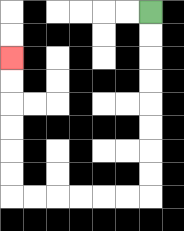{'start': '[6, 0]', 'end': '[0, 2]', 'path_directions': 'D,D,D,D,D,D,D,D,L,L,L,L,L,L,U,U,U,U,U,U', 'path_coordinates': '[[6, 0], [6, 1], [6, 2], [6, 3], [6, 4], [6, 5], [6, 6], [6, 7], [6, 8], [5, 8], [4, 8], [3, 8], [2, 8], [1, 8], [0, 8], [0, 7], [0, 6], [0, 5], [0, 4], [0, 3], [0, 2]]'}